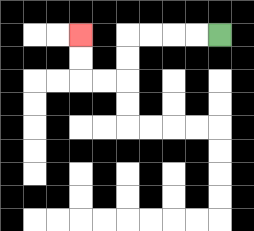{'start': '[9, 1]', 'end': '[3, 1]', 'path_directions': 'L,L,L,L,D,D,L,L,U,U', 'path_coordinates': '[[9, 1], [8, 1], [7, 1], [6, 1], [5, 1], [5, 2], [5, 3], [4, 3], [3, 3], [3, 2], [3, 1]]'}